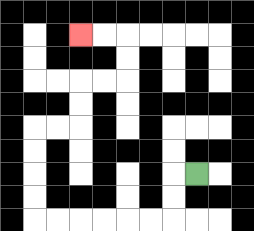{'start': '[8, 7]', 'end': '[3, 1]', 'path_directions': 'L,D,D,L,L,L,L,L,L,U,U,U,U,R,R,U,U,R,R,U,U,L,L', 'path_coordinates': '[[8, 7], [7, 7], [7, 8], [7, 9], [6, 9], [5, 9], [4, 9], [3, 9], [2, 9], [1, 9], [1, 8], [1, 7], [1, 6], [1, 5], [2, 5], [3, 5], [3, 4], [3, 3], [4, 3], [5, 3], [5, 2], [5, 1], [4, 1], [3, 1]]'}